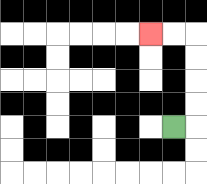{'start': '[7, 5]', 'end': '[6, 1]', 'path_directions': 'R,U,U,U,U,L,L', 'path_coordinates': '[[7, 5], [8, 5], [8, 4], [8, 3], [8, 2], [8, 1], [7, 1], [6, 1]]'}